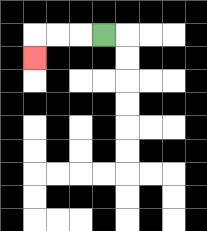{'start': '[4, 1]', 'end': '[1, 2]', 'path_directions': 'L,L,L,D', 'path_coordinates': '[[4, 1], [3, 1], [2, 1], [1, 1], [1, 2]]'}